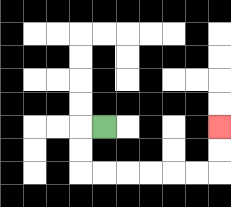{'start': '[4, 5]', 'end': '[9, 5]', 'path_directions': 'L,D,D,R,R,R,R,R,R,U,U', 'path_coordinates': '[[4, 5], [3, 5], [3, 6], [3, 7], [4, 7], [5, 7], [6, 7], [7, 7], [8, 7], [9, 7], [9, 6], [9, 5]]'}